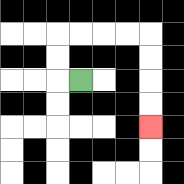{'start': '[3, 3]', 'end': '[6, 5]', 'path_directions': 'L,U,U,R,R,R,R,D,D,D,D', 'path_coordinates': '[[3, 3], [2, 3], [2, 2], [2, 1], [3, 1], [4, 1], [5, 1], [6, 1], [6, 2], [6, 3], [6, 4], [6, 5]]'}